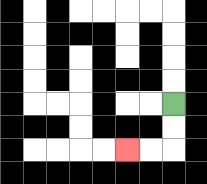{'start': '[7, 4]', 'end': '[5, 6]', 'path_directions': 'D,D,L,L', 'path_coordinates': '[[7, 4], [7, 5], [7, 6], [6, 6], [5, 6]]'}